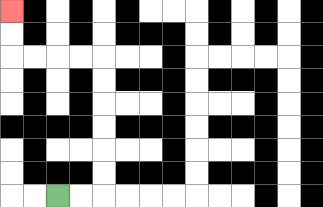{'start': '[2, 8]', 'end': '[0, 0]', 'path_directions': 'R,R,U,U,U,U,U,U,L,L,L,L,U,U', 'path_coordinates': '[[2, 8], [3, 8], [4, 8], [4, 7], [4, 6], [4, 5], [4, 4], [4, 3], [4, 2], [3, 2], [2, 2], [1, 2], [0, 2], [0, 1], [0, 0]]'}